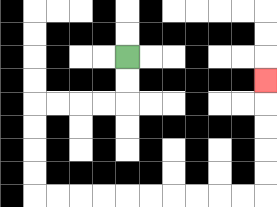{'start': '[5, 2]', 'end': '[11, 3]', 'path_directions': 'D,D,L,L,L,L,D,D,D,D,R,R,R,R,R,R,R,R,R,R,U,U,U,U,U', 'path_coordinates': '[[5, 2], [5, 3], [5, 4], [4, 4], [3, 4], [2, 4], [1, 4], [1, 5], [1, 6], [1, 7], [1, 8], [2, 8], [3, 8], [4, 8], [5, 8], [6, 8], [7, 8], [8, 8], [9, 8], [10, 8], [11, 8], [11, 7], [11, 6], [11, 5], [11, 4], [11, 3]]'}